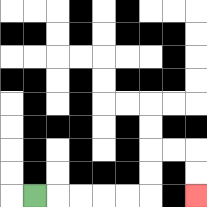{'start': '[1, 8]', 'end': '[8, 8]', 'path_directions': 'R,R,R,R,R,U,U,R,R,D,D', 'path_coordinates': '[[1, 8], [2, 8], [3, 8], [4, 8], [5, 8], [6, 8], [6, 7], [6, 6], [7, 6], [8, 6], [8, 7], [8, 8]]'}